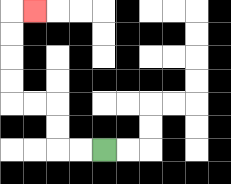{'start': '[4, 6]', 'end': '[1, 0]', 'path_directions': 'L,L,U,U,L,L,U,U,U,U,R', 'path_coordinates': '[[4, 6], [3, 6], [2, 6], [2, 5], [2, 4], [1, 4], [0, 4], [0, 3], [0, 2], [0, 1], [0, 0], [1, 0]]'}